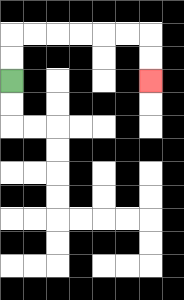{'start': '[0, 3]', 'end': '[6, 3]', 'path_directions': 'U,U,R,R,R,R,R,R,D,D', 'path_coordinates': '[[0, 3], [0, 2], [0, 1], [1, 1], [2, 1], [3, 1], [4, 1], [5, 1], [6, 1], [6, 2], [6, 3]]'}